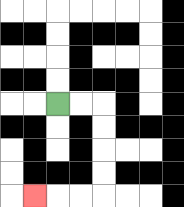{'start': '[2, 4]', 'end': '[1, 8]', 'path_directions': 'R,R,D,D,D,D,L,L,L', 'path_coordinates': '[[2, 4], [3, 4], [4, 4], [4, 5], [4, 6], [4, 7], [4, 8], [3, 8], [2, 8], [1, 8]]'}